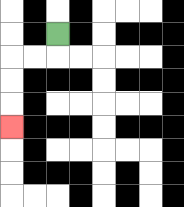{'start': '[2, 1]', 'end': '[0, 5]', 'path_directions': 'D,L,L,D,D,D', 'path_coordinates': '[[2, 1], [2, 2], [1, 2], [0, 2], [0, 3], [0, 4], [0, 5]]'}